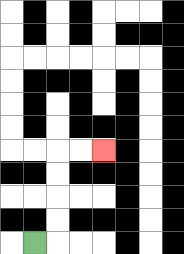{'start': '[1, 10]', 'end': '[4, 6]', 'path_directions': 'R,U,U,U,U,R,R', 'path_coordinates': '[[1, 10], [2, 10], [2, 9], [2, 8], [2, 7], [2, 6], [3, 6], [4, 6]]'}